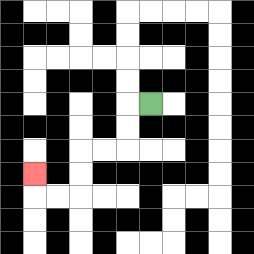{'start': '[6, 4]', 'end': '[1, 7]', 'path_directions': 'L,D,D,L,L,D,D,L,L,U', 'path_coordinates': '[[6, 4], [5, 4], [5, 5], [5, 6], [4, 6], [3, 6], [3, 7], [3, 8], [2, 8], [1, 8], [1, 7]]'}